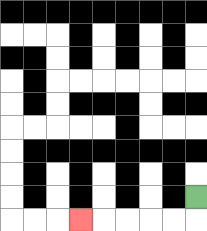{'start': '[8, 8]', 'end': '[3, 9]', 'path_directions': 'D,L,L,L,L,L', 'path_coordinates': '[[8, 8], [8, 9], [7, 9], [6, 9], [5, 9], [4, 9], [3, 9]]'}